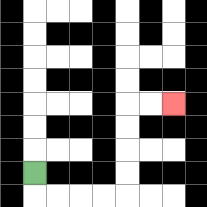{'start': '[1, 7]', 'end': '[7, 4]', 'path_directions': 'D,R,R,R,R,U,U,U,U,R,R', 'path_coordinates': '[[1, 7], [1, 8], [2, 8], [3, 8], [4, 8], [5, 8], [5, 7], [5, 6], [5, 5], [5, 4], [6, 4], [7, 4]]'}